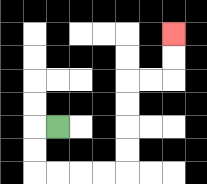{'start': '[2, 5]', 'end': '[7, 1]', 'path_directions': 'L,D,D,R,R,R,R,U,U,U,U,R,R,U,U', 'path_coordinates': '[[2, 5], [1, 5], [1, 6], [1, 7], [2, 7], [3, 7], [4, 7], [5, 7], [5, 6], [5, 5], [5, 4], [5, 3], [6, 3], [7, 3], [7, 2], [7, 1]]'}